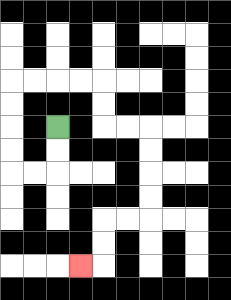{'start': '[2, 5]', 'end': '[3, 11]', 'path_directions': 'D,D,L,L,U,U,U,U,R,R,R,R,D,D,R,R,D,D,D,D,L,L,D,D,L', 'path_coordinates': '[[2, 5], [2, 6], [2, 7], [1, 7], [0, 7], [0, 6], [0, 5], [0, 4], [0, 3], [1, 3], [2, 3], [3, 3], [4, 3], [4, 4], [4, 5], [5, 5], [6, 5], [6, 6], [6, 7], [6, 8], [6, 9], [5, 9], [4, 9], [4, 10], [4, 11], [3, 11]]'}